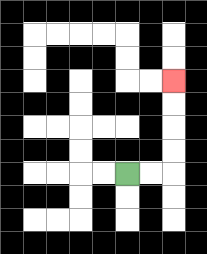{'start': '[5, 7]', 'end': '[7, 3]', 'path_directions': 'R,R,U,U,U,U', 'path_coordinates': '[[5, 7], [6, 7], [7, 7], [7, 6], [7, 5], [7, 4], [7, 3]]'}